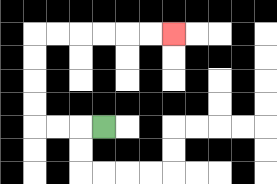{'start': '[4, 5]', 'end': '[7, 1]', 'path_directions': 'L,L,L,U,U,U,U,R,R,R,R,R,R', 'path_coordinates': '[[4, 5], [3, 5], [2, 5], [1, 5], [1, 4], [1, 3], [1, 2], [1, 1], [2, 1], [3, 1], [4, 1], [5, 1], [6, 1], [7, 1]]'}